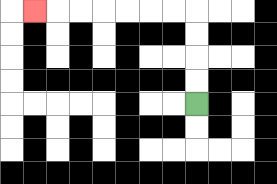{'start': '[8, 4]', 'end': '[1, 0]', 'path_directions': 'U,U,U,U,L,L,L,L,L,L,L', 'path_coordinates': '[[8, 4], [8, 3], [8, 2], [8, 1], [8, 0], [7, 0], [6, 0], [5, 0], [4, 0], [3, 0], [2, 0], [1, 0]]'}